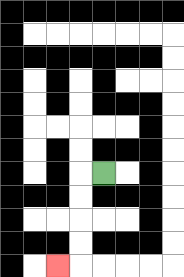{'start': '[4, 7]', 'end': '[2, 11]', 'path_directions': 'L,D,D,D,D,L', 'path_coordinates': '[[4, 7], [3, 7], [3, 8], [3, 9], [3, 10], [3, 11], [2, 11]]'}